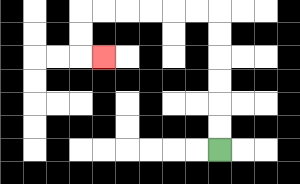{'start': '[9, 6]', 'end': '[4, 2]', 'path_directions': 'U,U,U,U,U,U,L,L,L,L,L,L,D,D,R', 'path_coordinates': '[[9, 6], [9, 5], [9, 4], [9, 3], [9, 2], [9, 1], [9, 0], [8, 0], [7, 0], [6, 0], [5, 0], [4, 0], [3, 0], [3, 1], [3, 2], [4, 2]]'}